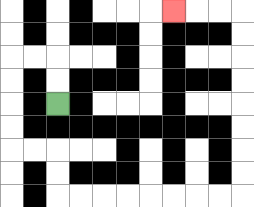{'start': '[2, 4]', 'end': '[7, 0]', 'path_directions': 'U,U,L,L,D,D,D,D,R,R,D,D,R,R,R,R,R,R,R,R,U,U,U,U,U,U,U,U,L,L,L', 'path_coordinates': '[[2, 4], [2, 3], [2, 2], [1, 2], [0, 2], [0, 3], [0, 4], [0, 5], [0, 6], [1, 6], [2, 6], [2, 7], [2, 8], [3, 8], [4, 8], [5, 8], [6, 8], [7, 8], [8, 8], [9, 8], [10, 8], [10, 7], [10, 6], [10, 5], [10, 4], [10, 3], [10, 2], [10, 1], [10, 0], [9, 0], [8, 0], [7, 0]]'}